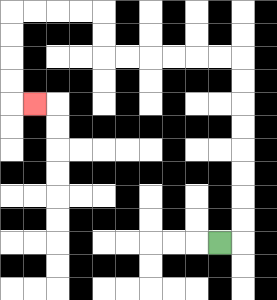{'start': '[9, 10]', 'end': '[1, 4]', 'path_directions': 'R,U,U,U,U,U,U,U,U,L,L,L,L,L,L,U,U,L,L,L,L,D,D,D,D,R', 'path_coordinates': '[[9, 10], [10, 10], [10, 9], [10, 8], [10, 7], [10, 6], [10, 5], [10, 4], [10, 3], [10, 2], [9, 2], [8, 2], [7, 2], [6, 2], [5, 2], [4, 2], [4, 1], [4, 0], [3, 0], [2, 0], [1, 0], [0, 0], [0, 1], [0, 2], [0, 3], [0, 4], [1, 4]]'}